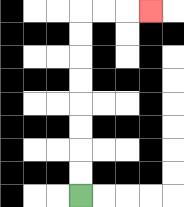{'start': '[3, 8]', 'end': '[6, 0]', 'path_directions': 'U,U,U,U,U,U,U,U,R,R,R', 'path_coordinates': '[[3, 8], [3, 7], [3, 6], [3, 5], [3, 4], [3, 3], [3, 2], [3, 1], [3, 0], [4, 0], [5, 0], [6, 0]]'}